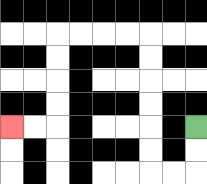{'start': '[8, 5]', 'end': '[0, 5]', 'path_directions': 'D,D,L,L,U,U,U,U,U,U,L,L,L,L,D,D,D,D,L,L', 'path_coordinates': '[[8, 5], [8, 6], [8, 7], [7, 7], [6, 7], [6, 6], [6, 5], [6, 4], [6, 3], [6, 2], [6, 1], [5, 1], [4, 1], [3, 1], [2, 1], [2, 2], [2, 3], [2, 4], [2, 5], [1, 5], [0, 5]]'}